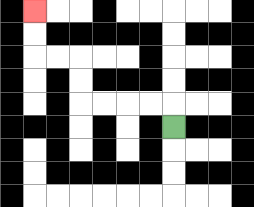{'start': '[7, 5]', 'end': '[1, 0]', 'path_directions': 'U,L,L,L,L,U,U,L,L,U,U', 'path_coordinates': '[[7, 5], [7, 4], [6, 4], [5, 4], [4, 4], [3, 4], [3, 3], [3, 2], [2, 2], [1, 2], [1, 1], [1, 0]]'}